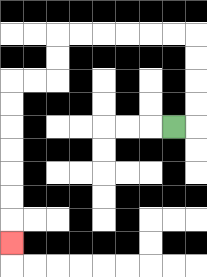{'start': '[7, 5]', 'end': '[0, 10]', 'path_directions': 'R,U,U,U,U,L,L,L,L,L,L,D,D,L,L,D,D,D,D,D,D,D', 'path_coordinates': '[[7, 5], [8, 5], [8, 4], [8, 3], [8, 2], [8, 1], [7, 1], [6, 1], [5, 1], [4, 1], [3, 1], [2, 1], [2, 2], [2, 3], [1, 3], [0, 3], [0, 4], [0, 5], [0, 6], [0, 7], [0, 8], [0, 9], [0, 10]]'}